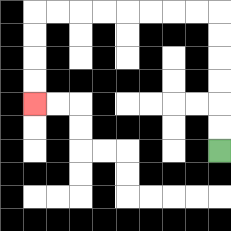{'start': '[9, 6]', 'end': '[1, 4]', 'path_directions': 'U,U,U,U,U,U,L,L,L,L,L,L,L,L,D,D,D,D', 'path_coordinates': '[[9, 6], [9, 5], [9, 4], [9, 3], [9, 2], [9, 1], [9, 0], [8, 0], [7, 0], [6, 0], [5, 0], [4, 0], [3, 0], [2, 0], [1, 0], [1, 1], [1, 2], [1, 3], [1, 4]]'}